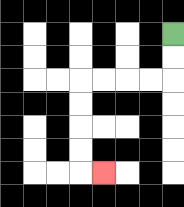{'start': '[7, 1]', 'end': '[4, 7]', 'path_directions': 'D,D,L,L,L,L,D,D,D,D,R', 'path_coordinates': '[[7, 1], [7, 2], [7, 3], [6, 3], [5, 3], [4, 3], [3, 3], [3, 4], [3, 5], [3, 6], [3, 7], [4, 7]]'}